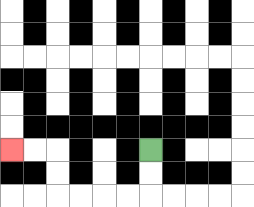{'start': '[6, 6]', 'end': '[0, 6]', 'path_directions': 'D,D,L,L,L,L,U,U,L,L', 'path_coordinates': '[[6, 6], [6, 7], [6, 8], [5, 8], [4, 8], [3, 8], [2, 8], [2, 7], [2, 6], [1, 6], [0, 6]]'}